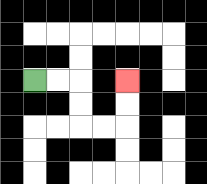{'start': '[1, 3]', 'end': '[5, 3]', 'path_directions': 'R,R,D,D,R,R,U,U', 'path_coordinates': '[[1, 3], [2, 3], [3, 3], [3, 4], [3, 5], [4, 5], [5, 5], [5, 4], [5, 3]]'}